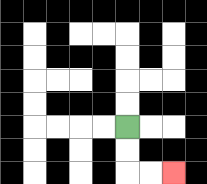{'start': '[5, 5]', 'end': '[7, 7]', 'path_directions': 'D,D,R,R', 'path_coordinates': '[[5, 5], [5, 6], [5, 7], [6, 7], [7, 7]]'}